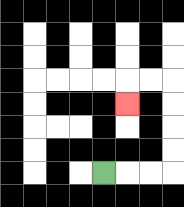{'start': '[4, 7]', 'end': '[5, 4]', 'path_directions': 'R,R,R,U,U,U,U,L,L,D', 'path_coordinates': '[[4, 7], [5, 7], [6, 7], [7, 7], [7, 6], [7, 5], [7, 4], [7, 3], [6, 3], [5, 3], [5, 4]]'}